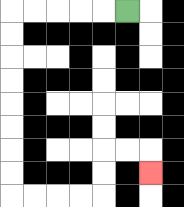{'start': '[5, 0]', 'end': '[6, 7]', 'path_directions': 'L,L,L,L,L,D,D,D,D,D,D,D,D,R,R,R,R,U,U,R,R,D', 'path_coordinates': '[[5, 0], [4, 0], [3, 0], [2, 0], [1, 0], [0, 0], [0, 1], [0, 2], [0, 3], [0, 4], [0, 5], [0, 6], [0, 7], [0, 8], [1, 8], [2, 8], [3, 8], [4, 8], [4, 7], [4, 6], [5, 6], [6, 6], [6, 7]]'}